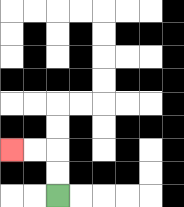{'start': '[2, 8]', 'end': '[0, 6]', 'path_directions': 'U,U,L,L', 'path_coordinates': '[[2, 8], [2, 7], [2, 6], [1, 6], [0, 6]]'}